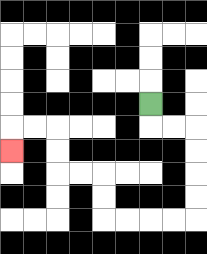{'start': '[6, 4]', 'end': '[0, 6]', 'path_directions': 'D,R,R,D,D,D,D,L,L,L,L,U,U,L,L,U,U,L,L,D', 'path_coordinates': '[[6, 4], [6, 5], [7, 5], [8, 5], [8, 6], [8, 7], [8, 8], [8, 9], [7, 9], [6, 9], [5, 9], [4, 9], [4, 8], [4, 7], [3, 7], [2, 7], [2, 6], [2, 5], [1, 5], [0, 5], [0, 6]]'}